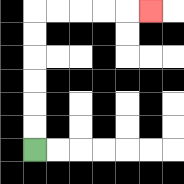{'start': '[1, 6]', 'end': '[6, 0]', 'path_directions': 'U,U,U,U,U,U,R,R,R,R,R', 'path_coordinates': '[[1, 6], [1, 5], [1, 4], [1, 3], [1, 2], [1, 1], [1, 0], [2, 0], [3, 0], [4, 0], [5, 0], [6, 0]]'}